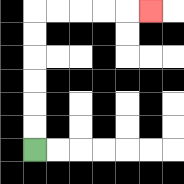{'start': '[1, 6]', 'end': '[6, 0]', 'path_directions': 'U,U,U,U,U,U,R,R,R,R,R', 'path_coordinates': '[[1, 6], [1, 5], [1, 4], [1, 3], [1, 2], [1, 1], [1, 0], [2, 0], [3, 0], [4, 0], [5, 0], [6, 0]]'}